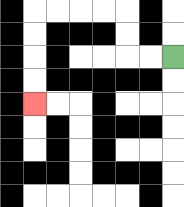{'start': '[7, 2]', 'end': '[1, 4]', 'path_directions': 'L,L,U,U,L,L,L,L,D,D,D,D', 'path_coordinates': '[[7, 2], [6, 2], [5, 2], [5, 1], [5, 0], [4, 0], [3, 0], [2, 0], [1, 0], [1, 1], [1, 2], [1, 3], [1, 4]]'}